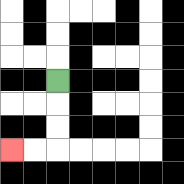{'start': '[2, 3]', 'end': '[0, 6]', 'path_directions': 'D,D,D,L,L', 'path_coordinates': '[[2, 3], [2, 4], [2, 5], [2, 6], [1, 6], [0, 6]]'}